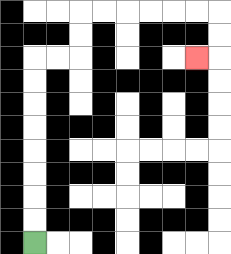{'start': '[1, 10]', 'end': '[8, 2]', 'path_directions': 'U,U,U,U,U,U,U,U,R,R,U,U,R,R,R,R,R,R,D,D,L', 'path_coordinates': '[[1, 10], [1, 9], [1, 8], [1, 7], [1, 6], [1, 5], [1, 4], [1, 3], [1, 2], [2, 2], [3, 2], [3, 1], [3, 0], [4, 0], [5, 0], [6, 0], [7, 0], [8, 0], [9, 0], [9, 1], [9, 2], [8, 2]]'}